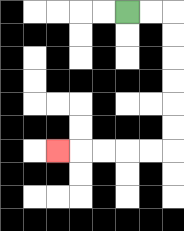{'start': '[5, 0]', 'end': '[2, 6]', 'path_directions': 'R,R,D,D,D,D,D,D,L,L,L,L,L', 'path_coordinates': '[[5, 0], [6, 0], [7, 0], [7, 1], [7, 2], [7, 3], [7, 4], [7, 5], [7, 6], [6, 6], [5, 6], [4, 6], [3, 6], [2, 6]]'}